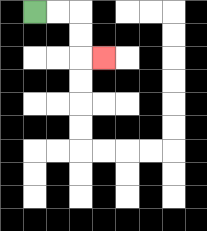{'start': '[1, 0]', 'end': '[4, 2]', 'path_directions': 'R,R,D,D,R', 'path_coordinates': '[[1, 0], [2, 0], [3, 0], [3, 1], [3, 2], [4, 2]]'}